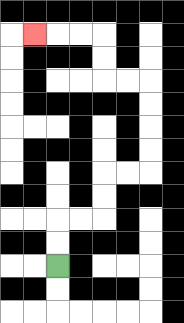{'start': '[2, 11]', 'end': '[1, 1]', 'path_directions': 'U,U,R,R,U,U,R,R,U,U,U,U,L,L,U,U,L,L,L', 'path_coordinates': '[[2, 11], [2, 10], [2, 9], [3, 9], [4, 9], [4, 8], [4, 7], [5, 7], [6, 7], [6, 6], [6, 5], [6, 4], [6, 3], [5, 3], [4, 3], [4, 2], [4, 1], [3, 1], [2, 1], [1, 1]]'}